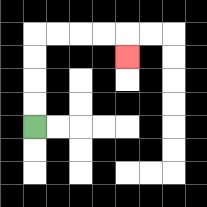{'start': '[1, 5]', 'end': '[5, 2]', 'path_directions': 'U,U,U,U,R,R,R,R,D', 'path_coordinates': '[[1, 5], [1, 4], [1, 3], [1, 2], [1, 1], [2, 1], [3, 1], [4, 1], [5, 1], [5, 2]]'}